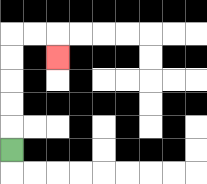{'start': '[0, 6]', 'end': '[2, 2]', 'path_directions': 'U,U,U,U,U,R,R,D', 'path_coordinates': '[[0, 6], [0, 5], [0, 4], [0, 3], [0, 2], [0, 1], [1, 1], [2, 1], [2, 2]]'}